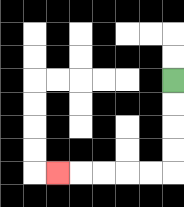{'start': '[7, 3]', 'end': '[2, 7]', 'path_directions': 'D,D,D,D,L,L,L,L,L', 'path_coordinates': '[[7, 3], [7, 4], [7, 5], [7, 6], [7, 7], [6, 7], [5, 7], [4, 7], [3, 7], [2, 7]]'}